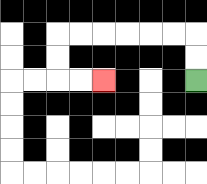{'start': '[8, 3]', 'end': '[4, 3]', 'path_directions': 'U,U,L,L,L,L,L,L,D,D,R,R', 'path_coordinates': '[[8, 3], [8, 2], [8, 1], [7, 1], [6, 1], [5, 1], [4, 1], [3, 1], [2, 1], [2, 2], [2, 3], [3, 3], [4, 3]]'}